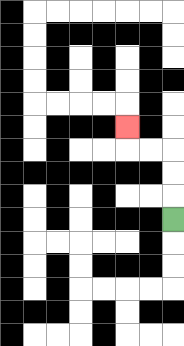{'start': '[7, 9]', 'end': '[5, 5]', 'path_directions': 'U,U,U,L,L,U', 'path_coordinates': '[[7, 9], [7, 8], [7, 7], [7, 6], [6, 6], [5, 6], [5, 5]]'}